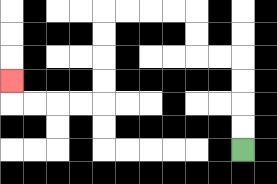{'start': '[10, 6]', 'end': '[0, 3]', 'path_directions': 'U,U,U,U,L,L,U,U,L,L,L,L,D,D,D,D,L,L,L,L,U', 'path_coordinates': '[[10, 6], [10, 5], [10, 4], [10, 3], [10, 2], [9, 2], [8, 2], [8, 1], [8, 0], [7, 0], [6, 0], [5, 0], [4, 0], [4, 1], [4, 2], [4, 3], [4, 4], [3, 4], [2, 4], [1, 4], [0, 4], [0, 3]]'}